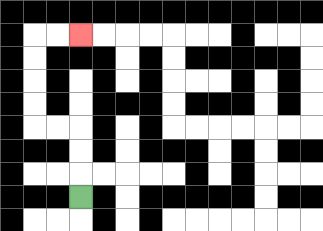{'start': '[3, 8]', 'end': '[3, 1]', 'path_directions': 'U,U,U,L,L,U,U,U,U,R,R', 'path_coordinates': '[[3, 8], [3, 7], [3, 6], [3, 5], [2, 5], [1, 5], [1, 4], [1, 3], [1, 2], [1, 1], [2, 1], [3, 1]]'}